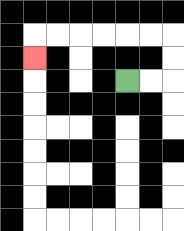{'start': '[5, 3]', 'end': '[1, 2]', 'path_directions': 'R,R,U,U,L,L,L,L,L,L,D', 'path_coordinates': '[[5, 3], [6, 3], [7, 3], [7, 2], [7, 1], [6, 1], [5, 1], [4, 1], [3, 1], [2, 1], [1, 1], [1, 2]]'}